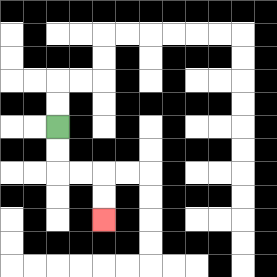{'start': '[2, 5]', 'end': '[4, 9]', 'path_directions': 'D,D,R,R,D,D', 'path_coordinates': '[[2, 5], [2, 6], [2, 7], [3, 7], [4, 7], [4, 8], [4, 9]]'}